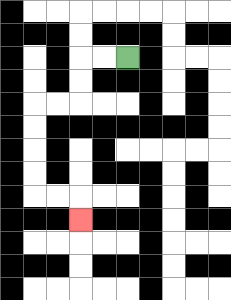{'start': '[5, 2]', 'end': '[3, 9]', 'path_directions': 'L,L,D,D,L,L,D,D,D,D,R,R,D', 'path_coordinates': '[[5, 2], [4, 2], [3, 2], [3, 3], [3, 4], [2, 4], [1, 4], [1, 5], [1, 6], [1, 7], [1, 8], [2, 8], [3, 8], [3, 9]]'}